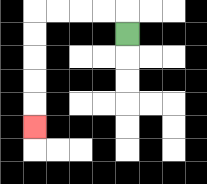{'start': '[5, 1]', 'end': '[1, 5]', 'path_directions': 'U,L,L,L,L,D,D,D,D,D', 'path_coordinates': '[[5, 1], [5, 0], [4, 0], [3, 0], [2, 0], [1, 0], [1, 1], [1, 2], [1, 3], [1, 4], [1, 5]]'}